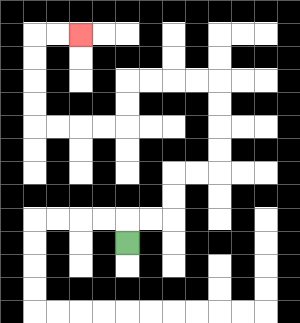{'start': '[5, 10]', 'end': '[3, 1]', 'path_directions': 'U,R,R,U,U,R,R,U,U,U,U,L,L,L,L,D,D,L,L,L,L,U,U,U,U,R,R', 'path_coordinates': '[[5, 10], [5, 9], [6, 9], [7, 9], [7, 8], [7, 7], [8, 7], [9, 7], [9, 6], [9, 5], [9, 4], [9, 3], [8, 3], [7, 3], [6, 3], [5, 3], [5, 4], [5, 5], [4, 5], [3, 5], [2, 5], [1, 5], [1, 4], [1, 3], [1, 2], [1, 1], [2, 1], [3, 1]]'}